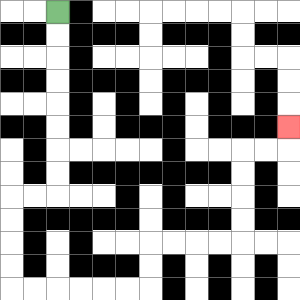{'start': '[2, 0]', 'end': '[12, 5]', 'path_directions': 'D,D,D,D,D,D,D,D,L,L,D,D,D,D,R,R,R,R,R,R,U,U,R,R,R,R,U,U,U,U,R,R,U', 'path_coordinates': '[[2, 0], [2, 1], [2, 2], [2, 3], [2, 4], [2, 5], [2, 6], [2, 7], [2, 8], [1, 8], [0, 8], [0, 9], [0, 10], [0, 11], [0, 12], [1, 12], [2, 12], [3, 12], [4, 12], [5, 12], [6, 12], [6, 11], [6, 10], [7, 10], [8, 10], [9, 10], [10, 10], [10, 9], [10, 8], [10, 7], [10, 6], [11, 6], [12, 6], [12, 5]]'}